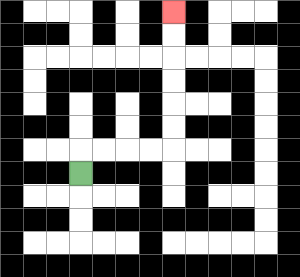{'start': '[3, 7]', 'end': '[7, 0]', 'path_directions': 'U,R,R,R,R,U,U,U,U,U,U', 'path_coordinates': '[[3, 7], [3, 6], [4, 6], [5, 6], [6, 6], [7, 6], [7, 5], [7, 4], [7, 3], [7, 2], [7, 1], [7, 0]]'}